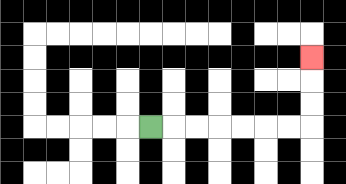{'start': '[6, 5]', 'end': '[13, 2]', 'path_directions': 'R,R,R,R,R,R,R,U,U,U', 'path_coordinates': '[[6, 5], [7, 5], [8, 5], [9, 5], [10, 5], [11, 5], [12, 5], [13, 5], [13, 4], [13, 3], [13, 2]]'}